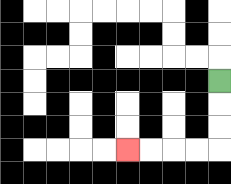{'start': '[9, 3]', 'end': '[5, 6]', 'path_directions': 'D,D,D,L,L,L,L', 'path_coordinates': '[[9, 3], [9, 4], [9, 5], [9, 6], [8, 6], [7, 6], [6, 6], [5, 6]]'}